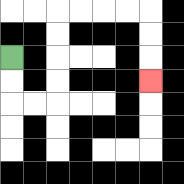{'start': '[0, 2]', 'end': '[6, 3]', 'path_directions': 'D,D,R,R,U,U,U,U,R,R,R,R,D,D,D', 'path_coordinates': '[[0, 2], [0, 3], [0, 4], [1, 4], [2, 4], [2, 3], [2, 2], [2, 1], [2, 0], [3, 0], [4, 0], [5, 0], [6, 0], [6, 1], [6, 2], [6, 3]]'}